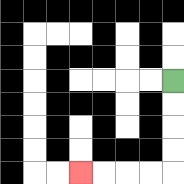{'start': '[7, 3]', 'end': '[3, 7]', 'path_directions': 'D,D,D,D,L,L,L,L', 'path_coordinates': '[[7, 3], [7, 4], [7, 5], [7, 6], [7, 7], [6, 7], [5, 7], [4, 7], [3, 7]]'}